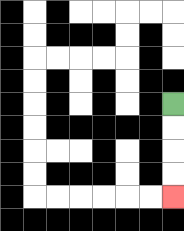{'start': '[7, 4]', 'end': '[7, 8]', 'path_directions': 'D,D,D,D', 'path_coordinates': '[[7, 4], [7, 5], [7, 6], [7, 7], [7, 8]]'}